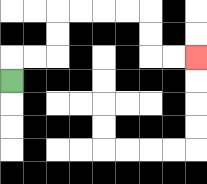{'start': '[0, 3]', 'end': '[8, 2]', 'path_directions': 'U,R,R,U,U,R,R,R,R,D,D,R,R', 'path_coordinates': '[[0, 3], [0, 2], [1, 2], [2, 2], [2, 1], [2, 0], [3, 0], [4, 0], [5, 0], [6, 0], [6, 1], [6, 2], [7, 2], [8, 2]]'}